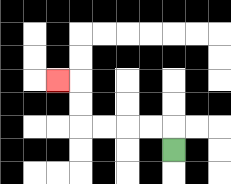{'start': '[7, 6]', 'end': '[2, 3]', 'path_directions': 'U,L,L,L,L,U,U,L', 'path_coordinates': '[[7, 6], [7, 5], [6, 5], [5, 5], [4, 5], [3, 5], [3, 4], [3, 3], [2, 3]]'}